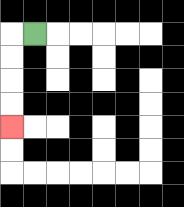{'start': '[1, 1]', 'end': '[0, 5]', 'path_directions': 'L,D,D,D,D', 'path_coordinates': '[[1, 1], [0, 1], [0, 2], [0, 3], [0, 4], [0, 5]]'}